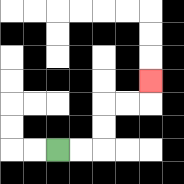{'start': '[2, 6]', 'end': '[6, 3]', 'path_directions': 'R,R,U,U,R,R,U', 'path_coordinates': '[[2, 6], [3, 6], [4, 6], [4, 5], [4, 4], [5, 4], [6, 4], [6, 3]]'}